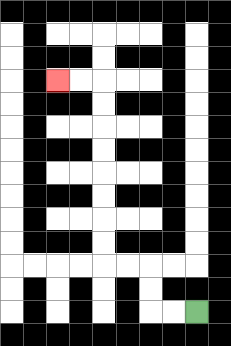{'start': '[8, 13]', 'end': '[2, 3]', 'path_directions': 'L,L,U,U,L,L,U,U,U,U,U,U,U,U,L,L', 'path_coordinates': '[[8, 13], [7, 13], [6, 13], [6, 12], [6, 11], [5, 11], [4, 11], [4, 10], [4, 9], [4, 8], [4, 7], [4, 6], [4, 5], [4, 4], [4, 3], [3, 3], [2, 3]]'}